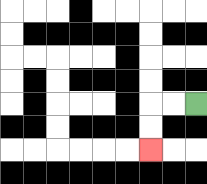{'start': '[8, 4]', 'end': '[6, 6]', 'path_directions': 'L,L,D,D', 'path_coordinates': '[[8, 4], [7, 4], [6, 4], [6, 5], [6, 6]]'}